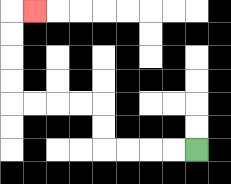{'start': '[8, 6]', 'end': '[1, 0]', 'path_directions': 'L,L,L,L,U,U,L,L,L,L,U,U,U,U,R', 'path_coordinates': '[[8, 6], [7, 6], [6, 6], [5, 6], [4, 6], [4, 5], [4, 4], [3, 4], [2, 4], [1, 4], [0, 4], [0, 3], [0, 2], [0, 1], [0, 0], [1, 0]]'}